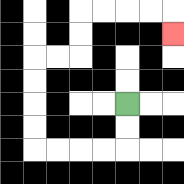{'start': '[5, 4]', 'end': '[7, 1]', 'path_directions': 'D,D,L,L,L,L,U,U,U,U,R,R,U,U,R,R,R,R,D', 'path_coordinates': '[[5, 4], [5, 5], [5, 6], [4, 6], [3, 6], [2, 6], [1, 6], [1, 5], [1, 4], [1, 3], [1, 2], [2, 2], [3, 2], [3, 1], [3, 0], [4, 0], [5, 0], [6, 0], [7, 0], [7, 1]]'}